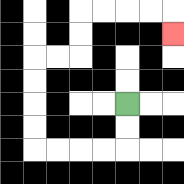{'start': '[5, 4]', 'end': '[7, 1]', 'path_directions': 'D,D,L,L,L,L,U,U,U,U,R,R,U,U,R,R,R,R,D', 'path_coordinates': '[[5, 4], [5, 5], [5, 6], [4, 6], [3, 6], [2, 6], [1, 6], [1, 5], [1, 4], [1, 3], [1, 2], [2, 2], [3, 2], [3, 1], [3, 0], [4, 0], [5, 0], [6, 0], [7, 0], [7, 1]]'}